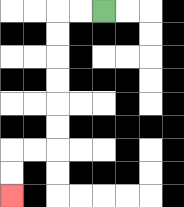{'start': '[4, 0]', 'end': '[0, 8]', 'path_directions': 'L,L,D,D,D,D,D,D,L,L,D,D', 'path_coordinates': '[[4, 0], [3, 0], [2, 0], [2, 1], [2, 2], [2, 3], [2, 4], [2, 5], [2, 6], [1, 6], [0, 6], [0, 7], [0, 8]]'}